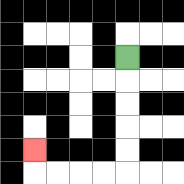{'start': '[5, 2]', 'end': '[1, 6]', 'path_directions': 'D,D,D,D,D,L,L,L,L,U', 'path_coordinates': '[[5, 2], [5, 3], [5, 4], [5, 5], [5, 6], [5, 7], [4, 7], [3, 7], [2, 7], [1, 7], [1, 6]]'}